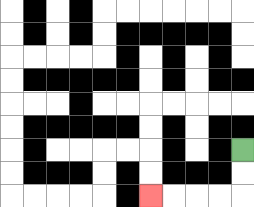{'start': '[10, 6]', 'end': '[6, 8]', 'path_directions': 'D,D,L,L,L,L', 'path_coordinates': '[[10, 6], [10, 7], [10, 8], [9, 8], [8, 8], [7, 8], [6, 8]]'}